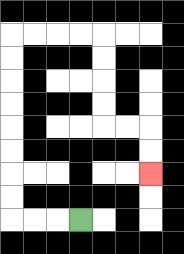{'start': '[3, 9]', 'end': '[6, 7]', 'path_directions': 'L,L,L,U,U,U,U,U,U,U,U,R,R,R,R,D,D,D,D,R,R,D,D', 'path_coordinates': '[[3, 9], [2, 9], [1, 9], [0, 9], [0, 8], [0, 7], [0, 6], [0, 5], [0, 4], [0, 3], [0, 2], [0, 1], [1, 1], [2, 1], [3, 1], [4, 1], [4, 2], [4, 3], [4, 4], [4, 5], [5, 5], [6, 5], [6, 6], [6, 7]]'}